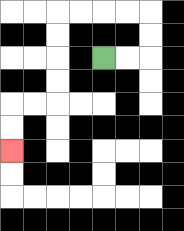{'start': '[4, 2]', 'end': '[0, 6]', 'path_directions': 'R,R,U,U,L,L,L,L,D,D,D,D,L,L,D,D', 'path_coordinates': '[[4, 2], [5, 2], [6, 2], [6, 1], [6, 0], [5, 0], [4, 0], [3, 0], [2, 0], [2, 1], [2, 2], [2, 3], [2, 4], [1, 4], [0, 4], [0, 5], [0, 6]]'}